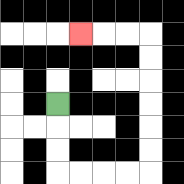{'start': '[2, 4]', 'end': '[3, 1]', 'path_directions': 'D,D,D,R,R,R,R,U,U,U,U,U,U,L,L,L', 'path_coordinates': '[[2, 4], [2, 5], [2, 6], [2, 7], [3, 7], [4, 7], [5, 7], [6, 7], [6, 6], [6, 5], [6, 4], [6, 3], [6, 2], [6, 1], [5, 1], [4, 1], [3, 1]]'}